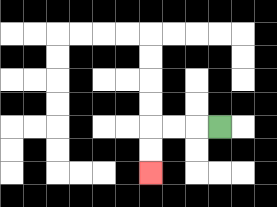{'start': '[9, 5]', 'end': '[6, 7]', 'path_directions': 'L,L,L,D,D', 'path_coordinates': '[[9, 5], [8, 5], [7, 5], [6, 5], [6, 6], [6, 7]]'}